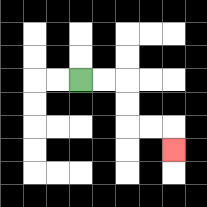{'start': '[3, 3]', 'end': '[7, 6]', 'path_directions': 'R,R,D,D,R,R,D', 'path_coordinates': '[[3, 3], [4, 3], [5, 3], [5, 4], [5, 5], [6, 5], [7, 5], [7, 6]]'}